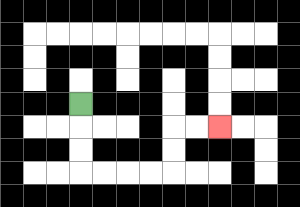{'start': '[3, 4]', 'end': '[9, 5]', 'path_directions': 'D,D,D,R,R,R,R,U,U,R,R', 'path_coordinates': '[[3, 4], [3, 5], [3, 6], [3, 7], [4, 7], [5, 7], [6, 7], [7, 7], [7, 6], [7, 5], [8, 5], [9, 5]]'}